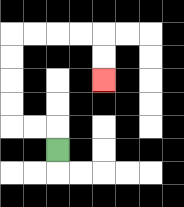{'start': '[2, 6]', 'end': '[4, 3]', 'path_directions': 'U,L,L,U,U,U,U,R,R,R,R,D,D', 'path_coordinates': '[[2, 6], [2, 5], [1, 5], [0, 5], [0, 4], [0, 3], [0, 2], [0, 1], [1, 1], [2, 1], [3, 1], [4, 1], [4, 2], [4, 3]]'}